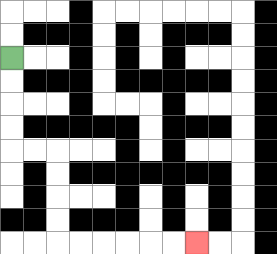{'start': '[0, 2]', 'end': '[8, 10]', 'path_directions': 'D,D,D,D,R,R,D,D,D,D,R,R,R,R,R,R', 'path_coordinates': '[[0, 2], [0, 3], [0, 4], [0, 5], [0, 6], [1, 6], [2, 6], [2, 7], [2, 8], [2, 9], [2, 10], [3, 10], [4, 10], [5, 10], [6, 10], [7, 10], [8, 10]]'}